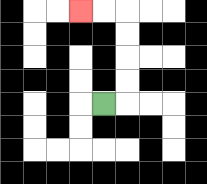{'start': '[4, 4]', 'end': '[3, 0]', 'path_directions': 'R,U,U,U,U,L,L', 'path_coordinates': '[[4, 4], [5, 4], [5, 3], [5, 2], [5, 1], [5, 0], [4, 0], [3, 0]]'}